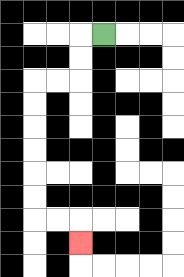{'start': '[4, 1]', 'end': '[3, 10]', 'path_directions': 'L,D,D,L,L,D,D,D,D,D,D,R,R,D', 'path_coordinates': '[[4, 1], [3, 1], [3, 2], [3, 3], [2, 3], [1, 3], [1, 4], [1, 5], [1, 6], [1, 7], [1, 8], [1, 9], [2, 9], [3, 9], [3, 10]]'}